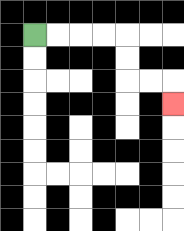{'start': '[1, 1]', 'end': '[7, 4]', 'path_directions': 'R,R,R,R,D,D,R,R,D', 'path_coordinates': '[[1, 1], [2, 1], [3, 1], [4, 1], [5, 1], [5, 2], [5, 3], [6, 3], [7, 3], [7, 4]]'}